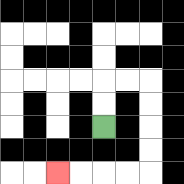{'start': '[4, 5]', 'end': '[2, 7]', 'path_directions': 'U,U,R,R,D,D,D,D,L,L,L,L', 'path_coordinates': '[[4, 5], [4, 4], [4, 3], [5, 3], [6, 3], [6, 4], [6, 5], [6, 6], [6, 7], [5, 7], [4, 7], [3, 7], [2, 7]]'}